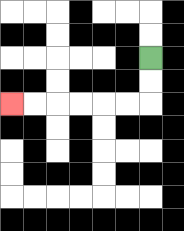{'start': '[6, 2]', 'end': '[0, 4]', 'path_directions': 'D,D,L,L,L,L,L,L', 'path_coordinates': '[[6, 2], [6, 3], [6, 4], [5, 4], [4, 4], [3, 4], [2, 4], [1, 4], [0, 4]]'}